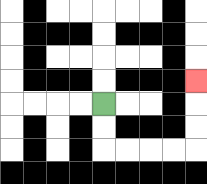{'start': '[4, 4]', 'end': '[8, 3]', 'path_directions': 'D,D,R,R,R,R,U,U,U', 'path_coordinates': '[[4, 4], [4, 5], [4, 6], [5, 6], [6, 6], [7, 6], [8, 6], [8, 5], [8, 4], [8, 3]]'}